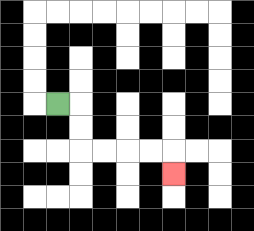{'start': '[2, 4]', 'end': '[7, 7]', 'path_directions': 'R,D,D,R,R,R,R,D', 'path_coordinates': '[[2, 4], [3, 4], [3, 5], [3, 6], [4, 6], [5, 6], [6, 6], [7, 6], [7, 7]]'}